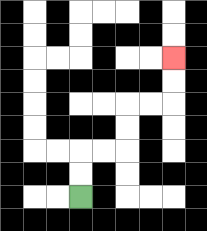{'start': '[3, 8]', 'end': '[7, 2]', 'path_directions': 'U,U,R,R,U,U,R,R,U,U', 'path_coordinates': '[[3, 8], [3, 7], [3, 6], [4, 6], [5, 6], [5, 5], [5, 4], [6, 4], [7, 4], [7, 3], [7, 2]]'}